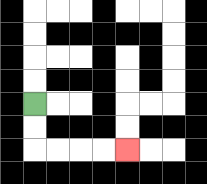{'start': '[1, 4]', 'end': '[5, 6]', 'path_directions': 'D,D,R,R,R,R', 'path_coordinates': '[[1, 4], [1, 5], [1, 6], [2, 6], [3, 6], [4, 6], [5, 6]]'}